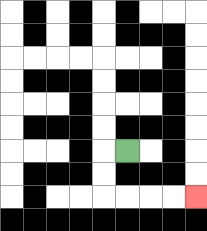{'start': '[5, 6]', 'end': '[8, 8]', 'path_directions': 'L,D,D,R,R,R,R', 'path_coordinates': '[[5, 6], [4, 6], [4, 7], [4, 8], [5, 8], [6, 8], [7, 8], [8, 8]]'}